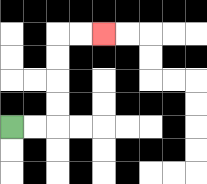{'start': '[0, 5]', 'end': '[4, 1]', 'path_directions': 'R,R,U,U,U,U,R,R', 'path_coordinates': '[[0, 5], [1, 5], [2, 5], [2, 4], [2, 3], [2, 2], [2, 1], [3, 1], [4, 1]]'}